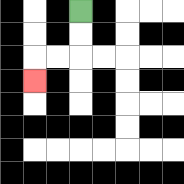{'start': '[3, 0]', 'end': '[1, 3]', 'path_directions': 'D,D,L,L,D', 'path_coordinates': '[[3, 0], [3, 1], [3, 2], [2, 2], [1, 2], [1, 3]]'}